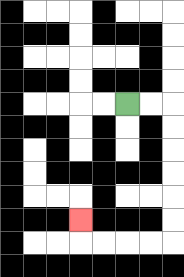{'start': '[5, 4]', 'end': '[3, 9]', 'path_directions': 'R,R,D,D,D,D,D,D,L,L,L,L,U', 'path_coordinates': '[[5, 4], [6, 4], [7, 4], [7, 5], [7, 6], [7, 7], [7, 8], [7, 9], [7, 10], [6, 10], [5, 10], [4, 10], [3, 10], [3, 9]]'}